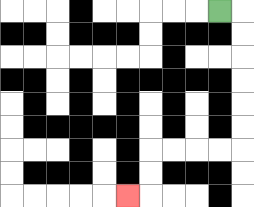{'start': '[9, 0]', 'end': '[5, 8]', 'path_directions': 'R,D,D,D,D,D,D,L,L,L,L,D,D,L', 'path_coordinates': '[[9, 0], [10, 0], [10, 1], [10, 2], [10, 3], [10, 4], [10, 5], [10, 6], [9, 6], [8, 6], [7, 6], [6, 6], [6, 7], [6, 8], [5, 8]]'}